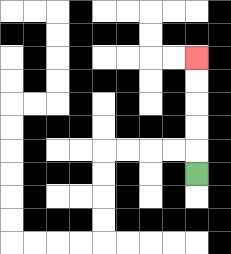{'start': '[8, 7]', 'end': '[8, 2]', 'path_directions': 'U,U,U,U,U', 'path_coordinates': '[[8, 7], [8, 6], [8, 5], [8, 4], [8, 3], [8, 2]]'}